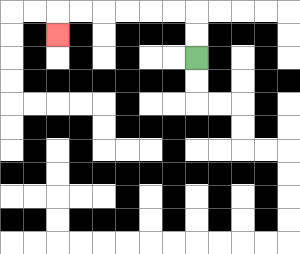{'start': '[8, 2]', 'end': '[2, 1]', 'path_directions': 'U,U,L,L,L,L,L,L,D', 'path_coordinates': '[[8, 2], [8, 1], [8, 0], [7, 0], [6, 0], [5, 0], [4, 0], [3, 0], [2, 0], [2, 1]]'}